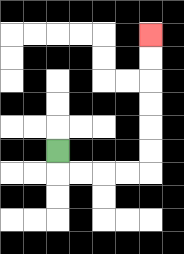{'start': '[2, 6]', 'end': '[6, 1]', 'path_directions': 'D,R,R,R,R,U,U,U,U,U,U', 'path_coordinates': '[[2, 6], [2, 7], [3, 7], [4, 7], [5, 7], [6, 7], [6, 6], [6, 5], [6, 4], [6, 3], [6, 2], [6, 1]]'}